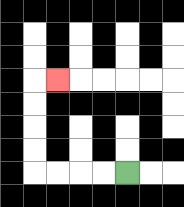{'start': '[5, 7]', 'end': '[2, 3]', 'path_directions': 'L,L,L,L,U,U,U,U,R', 'path_coordinates': '[[5, 7], [4, 7], [3, 7], [2, 7], [1, 7], [1, 6], [1, 5], [1, 4], [1, 3], [2, 3]]'}